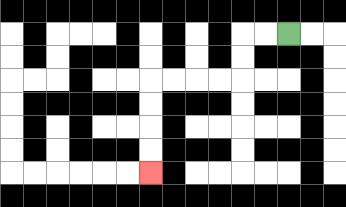{'start': '[12, 1]', 'end': '[6, 7]', 'path_directions': 'L,L,D,D,L,L,L,L,D,D,D,D', 'path_coordinates': '[[12, 1], [11, 1], [10, 1], [10, 2], [10, 3], [9, 3], [8, 3], [7, 3], [6, 3], [6, 4], [6, 5], [6, 6], [6, 7]]'}